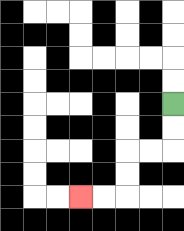{'start': '[7, 4]', 'end': '[3, 8]', 'path_directions': 'D,D,L,L,D,D,L,L', 'path_coordinates': '[[7, 4], [7, 5], [7, 6], [6, 6], [5, 6], [5, 7], [5, 8], [4, 8], [3, 8]]'}